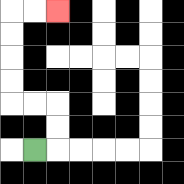{'start': '[1, 6]', 'end': '[2, 0]', 'path_directions': 'R,U,U,L,L,U,U,U,U,R,R', 'path_coordinates': '[[1, 6], [2, 6], [2, 5], [2, 4], [1, 4], [0, 4], [0, 3], [0, 2], [0, 1], [0, 0], [1, 0], [2, 0]]'}